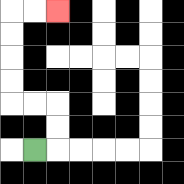{'start': '[1, 6]', 'end': '[2, 0]', 'path_directions': 'R,U,U,L,L,U,U,U,U,R,R', 'path_coordinates': '[[1, 6], [2, 6], [2, 5], [2, 4], [1, 4], [0, 4], [0, 3], [0, 2], [0, 1], [0, 0], [1, 0], [2, 0]]'}